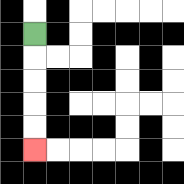{'start': '[1, 1]', 'end': '[1, 6]', 'path_directions': 'D,D,D,D,D', 'path_coordinates': '[[1, 1], [1, 2], [1, 3], [1, 4], [1, 5], [1, 6]]'}